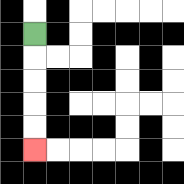{'start': '[1, 1]', 'end': '[1, 6]', 'path_directions': 'D,D,D,D,D', 'path_coordinates': '[[1, 1], [1, 2], [1, 3], [1, 4], [1, 5], [1, 6]]'}